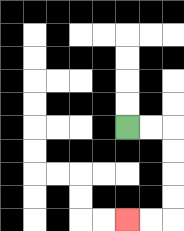{'start': '[5, 5]', 'end': '[5, 9]', 'path_directions': 'R,R,D,D,D,D,L,L', 'path_coordinates': '[[5, 5], [6, 5], [7, 5], [7, 6], [7, 7], [7, 8], [7, 9], [6, 9], [5, 9]]'}